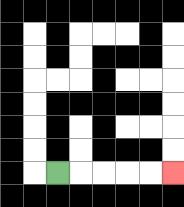{'start': '[2, 7]', 'end': '[7, 7]', 'path_directions': 'R,R,R,R,R', 'path_coordinates': '[[2, 7], [3, 7], [4, 7], [5, 7], [6, 7], [7, 7]]'}